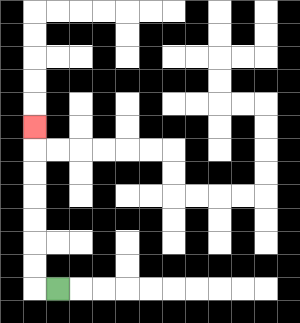{'start': '[2, 12]', 'end': '[1, 5]', 'path_directions': 'L,U,U,U,U,U,U,U', 'path_coordinates': '[[2, 12], [1, 12], [1, 11], [1, 10], [1, 9], [1, 8], [1, 7], [1, 6], [1, 5]]'}